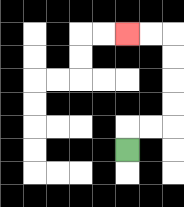{'start': '[5, 6]', 'end': '[5, 1]', 'path_directions': 'U,R,R,U,U,U,U,L,L', 'path_coordinates': '[[5, 6], [5, 5], [6, 5], [7, 5], [7, 4], [7, 3], [7, 2], [7, 1], [6, 1], [5, 1]]'}